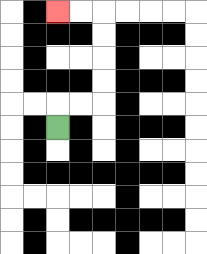{'start': '[2, 5]', 'end': '[2, 0]', 'path_directions': 'U,R,R,U,U,U,U,L,L', 'path_coordinates': '[[2, 5], [2, 4], [3, 4], [4, 4], [4, 3], [4, 2], [4, 1], [4, 0], [3, 0], [2, 0]]'}